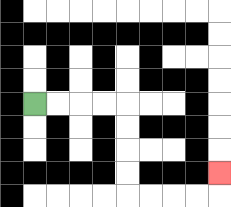{'start': '[1, 4]', 'end': '[9, 7]', 'path_directions': 'R,R,R,R,D,D,D,D,R,R,R,R,U', 'path_coordinates': '[[1, 4], [2, 4], [3, 4], [4, 4], [5, 4], [5, 5], [5, 6], [5, 7], [5, 8], [6, 8], [7, 8], [8, 8], [9, 8], [9, 7]]'}